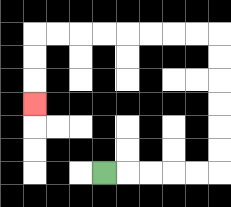{'start': '[4, 7]', 'end': '[1, 4]', 'path_directions': 'R,R,R,R,R,U,U,U,U,U,U,L,L,L,L,L,L,L,L,D,D,D', 'path_coordinates': '[[4, 7], [5, 7], [6, 7], [7, 7], [8, 7], [9, 7], [9, 6], [9, 5], [9, 4], [9, 3], [9, 2], [9, 1], [8, 1], [7, 1], [6, 1], [5, 1], [4, 1], [3, 1], [2, 1], [1, 1], [1, 2], [1, 3], [1, 4]]'}